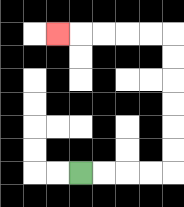{'start': '[3, 7]', 'end': '[2, 1]', 'path_directions': 'R,R,R,R,U,U,U,U,U,U,L,L,L,L,L', 'path_coordinates': '[[3, 7], [4, 7], [5, 7], [6, 7], [7, 7], [7, 6], [7, 5], [7, 4], [7, 3], [7, 2], [7, 1], [6, 1], [5, 1], [4, 1], [3, 1], [2, 1]]'}